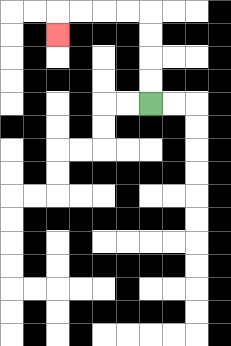{'start': '[6, 4]', 'end': '[2, 1]', 'path_directions': 'U,U,U,U,L,L,L,L,D', 'path_coordinates': '[[6, 4], [6, 3], [6, 2], [6, 1], [6, 0], [5, 0], [4, 0], [3, 0], [2, 0], [2, 1]]'}